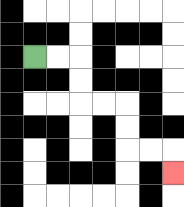{'start': '[1, 2]', 'end': '[7, 7]', 'path_directions': 'R,R,D,D,R,R,D,D,R,R,D', 'path_coordinates': '[[1, 2], [2, 2], [3, 2], [3, 3], [3, 4], [4, 4], [5, 4], [5, 5], [5, 6], [6, 6], [7, 6], [7, 7]]'}